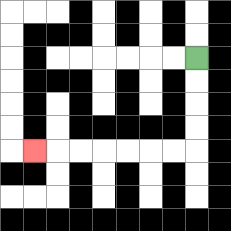{'start': '[8, 2]', 'end': '[1, 6]', 'path_directions': 'D,D,D,D,L,L,L,L,L,L,L', 'path_coordinates': '[[8, 2], [8, 3], [8, 4], [8, 5], [8, 6], [7, 6], [6, 6], [5, 6], [4, 6], [3, 6], [2, 6], [1, 6]]'}